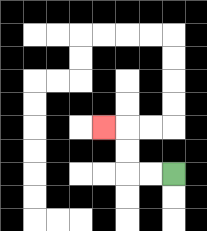{'start': '[7, 7]', 'end': '[4, 5]', 'path_directions': 'L,L,U,U,L', 'path_coordinates': '[[7, 7], [6, 7], [5, 7], [5, 6], [5, 5], [4, 5]]'}